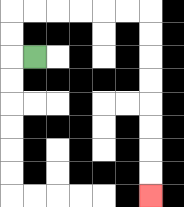{'start': '[1, 2]', 'end': '[6, 8]', 'path_directions': 'L,U,U,R,R,R,R,R,R,D,D,D,D,D,D,D,D', 'path_coordinates': '[[1, 2], [0, 2], [0, 1], [0, 0], [1, 0], [2, 0], [3, 0], [4, 0], [5, 0], [6, 0], [6, 1], [6, 2], [6, 3], [6, 4], [6, 5], [6, 6], [6, 7], [6, 8]]'}